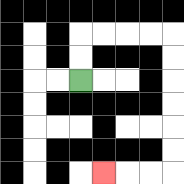{'start': '[3, 3]', 'end': '[4, 7]', 'path_directions': 'U,U,R,R,R,R,D,D,D,D,D,D,L,L,L', 'path_coordinates': '[[3, 3], [3, 2], [3, 1], [4, 1], [5, 1], [6, 1], [7, 1], [7, 2], [7, 3], [7, 4], [7, 5], [7, 6], [7, 7], [6, 7], [5, 7], [4, 7]]'}